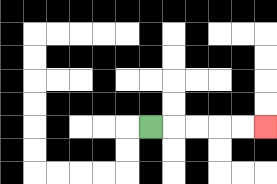{'start': '[6, 5]', 'end': '[11, 5]', 'path_directions': 'R,R,R,R,R', 'path_coordinates': '[[6, 5], [7, 5], [8, 5], [9, 5], [10, 5], [11, 5]]'}